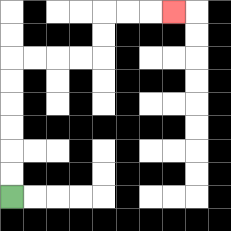{'start': '[0, 8]', 'end': '[7, 0]', 'path_directions': 'U,U,U,U,U,U,R,R,R,R,U,U,R,R,R', 'path_coordinates': '[[0, 8], [0, 7], [0, 6], [0, 5], [0, 4], [0, 3], [0, 2], [1, 2], [2, 2], [3, 2], [4, 2], [4, 1], [4, 0], [5, 0], [6, 0], [7, 0]]'}